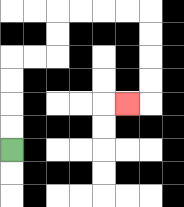{'start': '[0, 6]', 'end': '[5, 4]', 'path_directions': 'U,U,U,U,R,R,U,U,R,R,R,R,D,D,D,D,L', 'path_coordinates': '[[0, 6], [0, 5], [0, 4], [0, 3], [0, 2], [1, 2], [2, 2], [2, 1], [2, 0], [3, 0], [4, 0], [5, 0], [6, 0], [6, 1], [6, 2], [6, 3], [6, 4], [5, 4]]'}